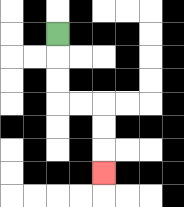{'start': '[2, 1]', 'end': '[4, 7]', 'path_directions': 'D,D,D,R,R,D,D,D', 'path_coordinates': '[[2, 1], [2, 2], [2, 3], [2, 4], [3, 4], [4, 4], [4, 5], [4, 6], [4, 7]]'}